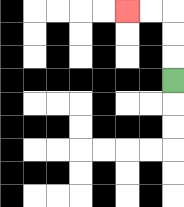{'start': '[7, 3]', 'end': '[5, 0]', 'path_directions': 'U,U,U,L,L', 'path_coordinates': '[[7, 3], [7, 2], [7, 1], [7, 0], [6, 0], [5, 0]]'}